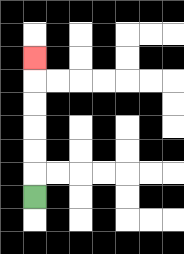{'start': '[1, 8]', 'end': '[1, 2]', 'path_directions': 'U,U,U,U,U,U', 'path_coordinates': '[[1, 8], [1, 7], [1, 6], [1, 5], [1, 4], [1, 3], [1, 2]]'}